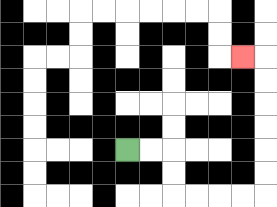{'start': '[5, 6]', 'end': '[10, 2]', 'path_directions': 'R,R,D,D,R,R,R,R,U,U,U,U,U,U,L', 'path_coordinates': '[[5, 6], [6, 6], [7, 6], [7, 7], [7, 8], [8, 8], [9, 8], [10, 8], [11, 8], [11, 7], [11, 6], [11, 5], [11, 4], [11, 3], [11, 2], [10, 2]]'}